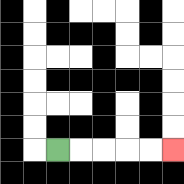{'start': '[2, 6]', 'end': '[7, 6]', 'path_directions': 'R,R,R,R,R', 'path_coordinates': '[[2, 6], [3, 6], [4, 6], [5, 6], [6, 6], [7, 6]]'}